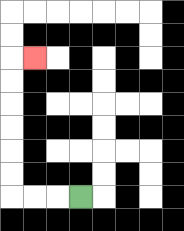{'start': '[3, 8]', 'end': '[1, 2]', 'path_directions': 'L,L,L,U,U,U,U,U,U,R', 'path_coordinates': '[[3, 8], [2, 8], [1, 8], [0, 8], [0, 7], [0, 6], [0, 5], [0, 4], [0, 3], [0, 2], [1, 2]]'}